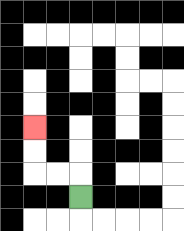{'start': '[3, 8]', 'end': '[1, 5]', 'path_directions': 'U,L,L,U,U', 'path_coordinates': '[[3, 8], [3, 7], [2, 7], [1, 7], [1, 6], [1, 5]]'}